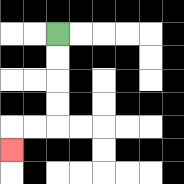{'start': '[2, 1]', 'end': '[0, 6]', 'path_directions': 'D,D,D,D,L,L,D', 'path_coordinates': '[[2, 1], [2, 2], [2, 3], [2, 4], [2, 5], [1, 5], [0, 5], [0, 6]]'}